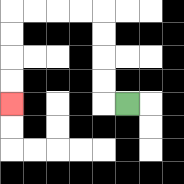{'start': '[5, 4]', 'end': '[0, 4]', 'path_directions': 'L,U,U,U,U,L,L,L,L,D,D,D,D', 'path_coordinates': '[[5, 4], [4, 4], [4, 3], [4, 2], [4, 1], [4, 0], [3, 0], [2, 0], [1, 0], [0, 0], [0, 1], [0, 2], [0, 3], [0, 4]]'}